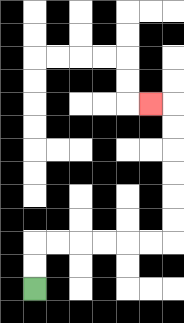{'start': '[1, 12]', 'end': '[6, 4]', 'path_directions': 'U,U,R,R,R,R,R,R,U,U,U,U,U,U,L', 'path_coordinates': '[[1, 12], [1, 11], [1, 10], [2, 10], [3, 10], [4, 10], [5, 10], [6, 10], [7, 10], [7, 9], [7, 8], [7, 7], [7, 6], [7, 5], [7, 4], [6, 4]]'}